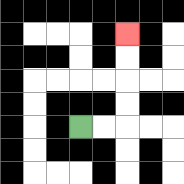{'start': '[3, 5]', 'end': '[5, 1]', 'path_directions': 'R,R,U,U,U,U', 'path_coordinates': '[[3, 5], [4, 5], [5, 5], [5, 4], [5, 3], [5, 2], [5, 1]]'}